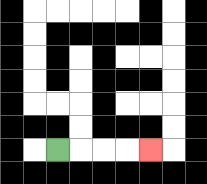{'start': '[2, 6]', 'end': '[6, 6]', 'path_directions': 'R,R,R,R', 'path_coordinates': '[[2, 6], [3, 6], [4, 6], [5, 6], [6, 6]]'}